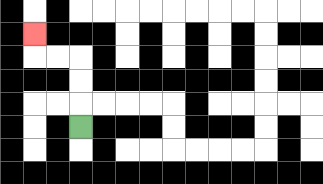{'start': '[3, 5]', 'end': '[1, 1]', 'path_directions': 'U,U,U,L,L,U', 'path_coordinates': '[[3, 5], [3, 4], [3, 3], [3, 2], [2, 2], [1, 2], [1, 1]]'}